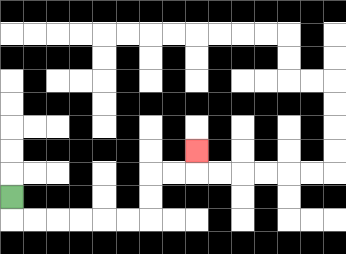{'start': '[0, 8]', 'end': '[8, 6]', 'path_directions': 'D,R,R,R,R,R,R,U,U,R,R,U', 'path_coordinates': '[[0, 8], [0, 9], [1, 9], [2, 9], [3, 9], [4, 9], [5, 9], [6, 9], [6, 8], [6, 7], [7, 7], [8, 7], [8, 6]]'}